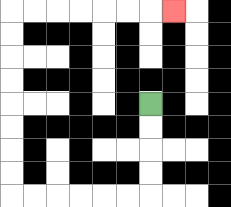{'start': '[6, 4]', 'end': '[7, 0]', 'path_directions': 'D,D,D,D,L,L,L,L,L,L,U,U,U,U,U,U,U,U,R,R,R,R,R,R,R', 'path_coordinates': '[[6, 4], [6, 5], [6, 6], [6, 7], [6, 8], [5, 8], [4, 8], [3, 8], [2, 8], [1, 8], [0, 8], [0, 7], [0, 6], [0, 5], [0, 4], [0, 3], [0, 2], [0, 1], [0, 0], [1, 0], [2, 0], [3, 0], [4, 0], [5, 0], [6, 0], [7, 0]]'}